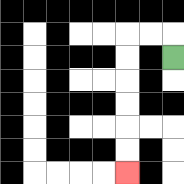{'start': '[7, 2]', 'end': '[5, 7]', 'path_directions': 'U,L,L,D,D,D,D,D,D', 'path_coordinates': '[[7, 2], [7, 1], [6, 1], [5, 1], [5, 2], [5, 3], [5, 4], [5, 5], [5, 6], [5, 7]]'}